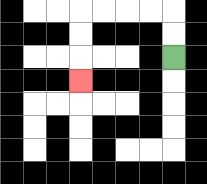{'start': '[7, 2]', 'end': '[3, 3]', 'path_directions': 'U,U,L,L,L,L,D,D,D', 'path_coordinates': '[[7, 2], [7, 1], [7, 0], [6, 0], [5, 0], [4, 0], [3, 0], [3, 1], [3, 2], [3, 3]]'}